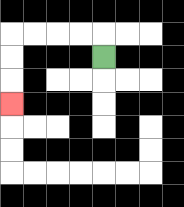{'start': '[4, 2]', 'end': '[0, 4]', 'path_directions': 'U,L,L,L,L,D,D,D', 'path_coordinates': '[[4, 2], [4, 1], [3, 1], [2, 1], [1, 1], [0, 1], [0, 2], [0, 3], [0, 4]]'}